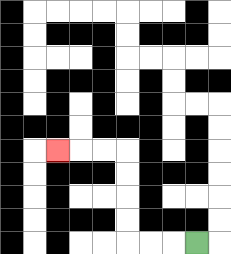{'start': '[8, 10]', 'end': '[2, 6]', 'path_directions': 'L,L,L,U,U,U,U,L,L,L', 'path_coordinates': '[[8, 10], [7, 10], [6, 10], [5, 10], [5, 9], [5, 8], [5, 7], [5, 6], [4, 6], [3, 6], [2, 6]]'}